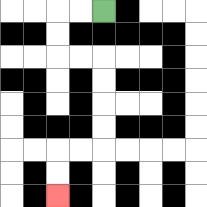{'start': '[4, 0]', 'end': '[2, 8]', 'path_directions': 'L,L,D,D,R,R,D,D,D,D,L,L,D,D', 'path_coordinates': '[[4, 0], [3, 0], [2, 0], [2, 1], [2, 2], [3, 2], [4, 2], [4, 3], [4, 4], [4, 5], [4, 6], [3, 6], [2, 6], [2, 7], [2, 8]]'}